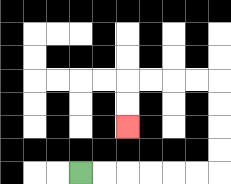{'start': '[3, 7]', 'end': '[5, 5]', 'path_directions': 'R,R,R,R,R,R,U,U,U,U,L,L,L,L,D,D', 'path_coordinates': '[[3, 7], [4, 7], [5, 7], [6, 7], [7, 7], [8, 7], [9, 7], [9, 6], [9, 5], [9, 4], [9, 3], [8, 3], [7, 3], [6, 3], [5, 3], [5, 4], [5, 5]]'}